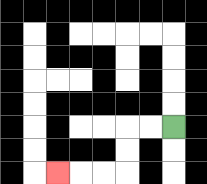{'start': '[7, 5]', 'end': '[2, 7]', 'path_directions': 'L,L,D,D,L,L,L', 'path_coordinates': '[[7, 5], [6, 5], [5, 5], [5, 6], [5, 7], [4, 7], [3, 7], [2, 7]]'}